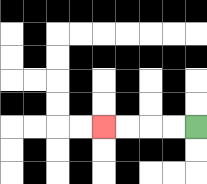{'start': '[8, 5]', 'end': '[4, 5]', 'path_directions': 'L,L,L,L', 'path_coordinates': '[[8, 5], [7, 5], [6, 5], [5, 5], [4, 5]]'}